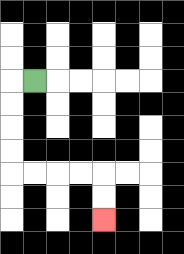{'start': '[1, 3]', 'end': '[4, 9]', 'path_directions': 'L,D,D,D,D,R,R,R,R,D,D', 'path_coordinates': '[[1, 3], [0, 3], [0, 4], [0, 5], [0, 6], [0, 7], [1, 7], [2, 7], [3, 7], [4, 7], [4, 8], [4, 9]]'}